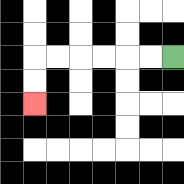{'start': '[7, 2]', 'end': '[1, 4]', 'path_directions': 'L,L,L,L,L,L,D,D', 'path_coordinates': '[[7, 2], [6, 2], [5, 2], [4, 2], [3, 2], [2, 2], [1, 2], [1, 3], [1, 4]]'}